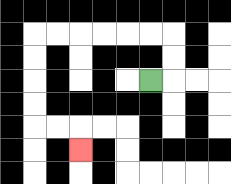{'start': '[6, 3]', 'end': '[3, 6]', 'path_directions': 'R,U,U,L,L,L,L,L,L,D,D,D,D,R,R,D', 'path_coordinates': '[[6, 3], [7, 3], [7, 2], [7, 1], [6, 1], [5, 1], [4, 1], [3, 1], [2, 1], [1, 1], [1, 2], [1, 3], [1, 4], [1, 5], [2, 5], [3, 5], [3, 6]]'}